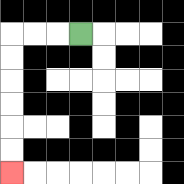{'start': '[3, 1]', 'end': '[0, 7]', 'path_directions': 'L,L,L,D,D,D,D,D,D', 'path_coordinates': '[[3, 1], [2, 1], [1, 1], [0, 1], [0, 2], [0, 3], [0, 4], [0, 5], [0, 6], [0, 7]]'}